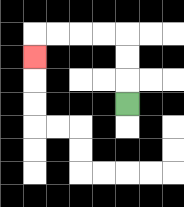{'start': '[5, 4]', 'end': '[1, 2]', 'path_directions': 'U,U,U,L,L,L,L,D', 'path_coordinates': '[[5, 4], [5, 3], [5, 2], [5, 1], [4, 1], [3, 1], [2, 1], [1, 1], [1, 2]]'}